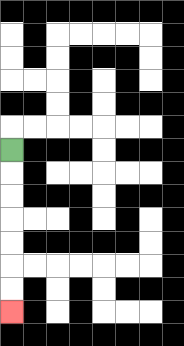{'start': '[0, 6]', 'end': '[0, 13]', 'path_directions': 'D,D,D,D,D,D,D', 'path_coordinates': '[[0, 6], [0, 7], [0, 8], [0, 9], [0, 10], [0, 11], [0, 12], [0, 13]]'}